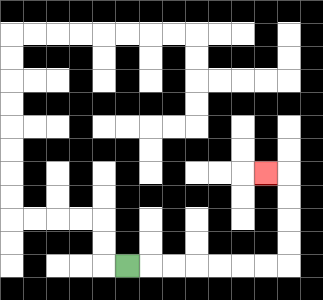{'start': '[5, 11]', 'end': '[11, 7]', 'path_directions': 'R,R,R,R,R,R,R,U,U,U,U,L', 'path_coordinates': '[[5, 11], [6, 11], [7, 11], [8, 11], [9, 11], [10, 11], [11, 11], [12, 11], [12, 10], [12, 9], [12, 8], [12, 7], [11, 7]]'}